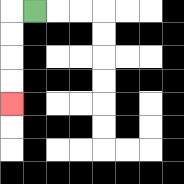{'start': '[1, 0]', 'end': '[0, 4]', 'path_directions': 'L,D,D,D,D', 'path_coordinates': '[[1, 0], [0, 0], [0, 1], [0, 2], [0, 3], [0, 4]]'}